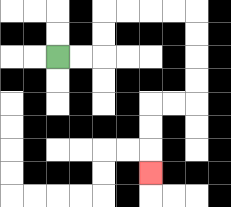{'start': '[2, 2]', 'end': '[6, 7]', 'path_directions': 'R,R,U,U,R,R,R,R,D,D,D,D,L,L,D,D,D', 'path_coordinates': '[[2, 2], [3, 2], [4, 2], [4, 1], [4, 0], [5, 0], [6, 0], [7, 0], [8, 0], [8, 1], [8, 2], [8, 3], [8, 4], [7, 4], [6, 4], [6, 5], [6, 6], [6, 7]]'}